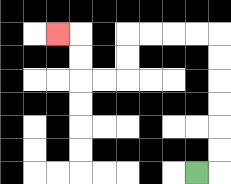{'start': '[8, 7]', 'end': '[2, 1]', 'path_directions': 'R,U,U,U,U,U,U,L,L,L,L,D,D,L,L,U,U,L', 'path_coordinates': '[[8, 7], [9, 7], [9, 6], [9, 5], [9, 4], [9, 3], [9, 2], [9, 1], [8, 1], [7, 1], [6, 1], [5, 1], [5, 2], [5, 3], [4, 3], [3, 3], [3, 2], [3, 1], [2, 1]]'}